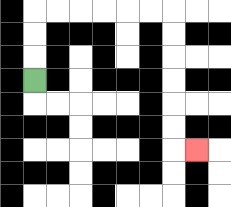{'start': '[1, 3]', 'end': '[8, 6]', 'path_directions': 'U,U,U,R,R,R,R,R,R,D,D,D,D,D,D,R', 'path_coordinates': '[[1, 3], [1, 2], [1, 1], [1, 0], [2, 0], [3, 0], [4, 0], [5, 0], [6, 0], [7, 0], [7, 1], [7, 2], [7, 3], [7, 4], [7, 5], [7, 6], [8, 6]]'}